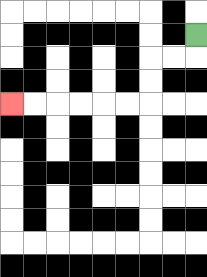{'start': '[8, 1]', 'end': '[0, 4]', 'path_directions': 'D,L,L,D,D,L,L,L,L,L,L', 'path_coordinates': '[[8, 1], [8, 2], [7, 2], [6, 2], [6, 3], [6, 4], [5, 4], [4, 4], [3, 4], [2, 4], [1, 4], [0, 4]]'}